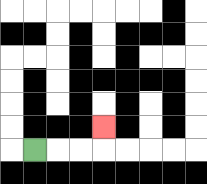{'start': '[1, 6]', 'end': '[4, 5]', 'path_directions': 'R,R,R,U', 'path_coordinates': '[[1, 6], [2, 6], [3, 6], [4, 6], [4, 5]]'}